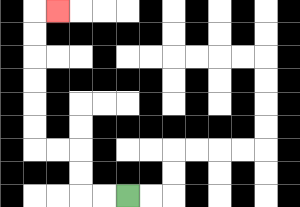{'start': '[5, 8]', 'end': '[2, 0]', 'path_directions': 'L,L,U,U,L,L,U,U,U,U,U,U,R', 'path_coordinates': '[[5, 8], [4, 8], [3, 8], [3, 7], [3, 6], [2, 6], [1, 6], [1, 5], [1, 4], [1, 3], [1, 2], [1, 1], [1, 0], [2, 0]]'}